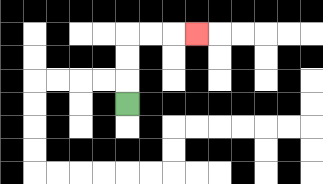{'start': '[5, 4]', 'end': '[8, 1]', 'path_directions': 'U,U,U,R,R,R', 'path_coordinates': '[[5, 4], [5, 3], [5, 2], [5, 1], [6, 1], [7, 1], [8, 1]]'}